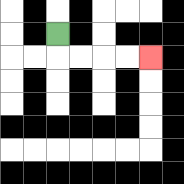{'start': '[2, 1]', 'end': '[6, 2]', 'path_directions': 'D,R,R,R,R', 'path_coordinates': '[[2, 1], [2, 2], [3, 2], [4, 2], [5, 2], [6, 2]]'}